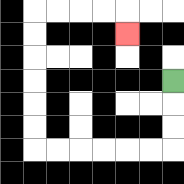{'start': '[7, 3]', 'end': '[5, 1]', 'path_directions': 'D,D,D,L,L,L,L,L,L,U,U,U,U,U,U,R,R,R,R,D', 'path_coordinates': '[[7, 3], [7, 4], [7, 5], [7, 6], [6, 6], [5, 6], [4, 6], [3, 6], [2, 6], [1, 6], [1, 5], [1, 4], [1, 3], [1, 2], [1, 1], [1, 0], [2, 0], [3, 0], [4, 0], [5, 0], [5, 1]]'}